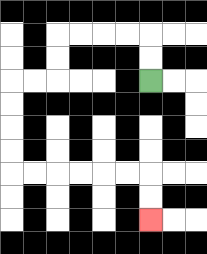{'start': '[6, 3]', 'end': '[6, 9]', 'path_directions': 'U,U,L,L,L,L,D,D,L,L,D,D,D,D,R,R,R,R,R,R,D,D', 'path_coordinates': '[[6, 3], [6, 2], [6, 1], [5, 1], [4, 1], [3, 1], [2, 1], [2, 2], [2, 3], [1, 3], [0, 3], [0, 4], [0, 5], [0, 6], [0, 7], [1, 7], [2, 7], [3, 7], [4, 7], [5, 7], [6, 7], [6, 8], [6, 9]]'}